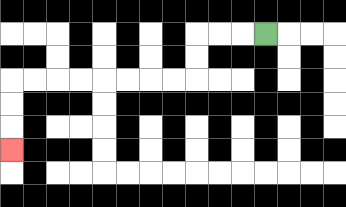{'start': '[11, 1]', 'end': '[0, 6]', 'path_directions': 'L,L,L,D,D,L,L,L,L,L,L,L,L,D,D,D', 'path_coordinates': '[[11, 1], [10, 1], [9, 1], [8, 1], [8, 2], [8, 3], [7, 3], [6, 3], [5, 3], [4, 3], [3, 3], [2, 3], [1, 3], [0, 3], [0, 4], [0, 5], [0, 6]]'}